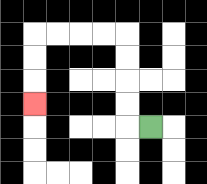{'start': '[6, 5]', 'end': '[1, 4]', 'path_directions': 'L,U,U,U,U,L,L,L,L,D,D,D', 'path_coordinates': '[[6, 5], [5, 5], [5, 4], [5, 3], [5, 2], [5, 1], [4, 1], [3, 1], [2, 1], [1, 1], [1, 2], [1, 3], [1, 4]]'}